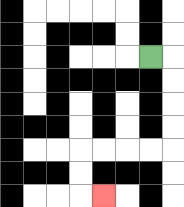{'start': '[6, 2]', 'end': '[4, 8]', 'path_directions': 'R,D,D,D,D,L,L,L,L,D,D,R', 'path_coordinates': '[[6, 2], [7, 2], [7, 3], [7, 4], [7, 5], [7, 6], [6, 6], [5, 6], [4, 6], [3, 6], [3, 7], [3, 8], [4, 8]]'}